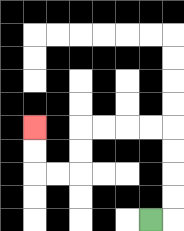{'start': '[6, 9]', 'end': '[1, 5]', 'path_directions': 'R,U,U,U,U,L,L,L,L,D,D,L,L,U,U', 'path_coordinates': '[[6, 9], [7, 9], [7, 8], [7, 7], [7, 6], [7, 5], [6, 5], [5, 5], [4, 5], [3, 5], [3, 6], [3, 7], [2, 7], [1, 7], [1, 6], [1, 5]]'}